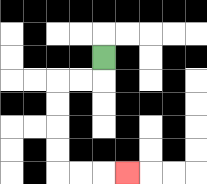{'start': '[4, 2]', 'end': '[5, 7]', 'path_directions': 'D,L,L,D,D,D,D,R,R,R', 'path_coordinates': '[[4, 2], [4, 3], [3, 3], [2, 3], [2, 4], [2, 5], [2, 6], [2, 7], [3, 7], [4, 7], [5, 7]]'}